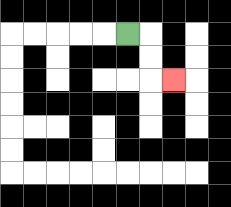{'start': '[5, 1]', 'end': '[7, 3]', 'path_directions': 'R,D,D,R', 'path_coordinates': '[[5, 1], [6, 1], [6, 2], [6, 3], [7, 3]]'}